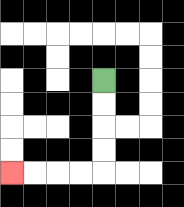{'start': '[4, 3]', 'end': '[0, 7]', 'path_directions': 'D,D,D,D,L,L,L,L', 'path_coordinates': '[[4, 3], [4, 4], [4, 5], [4, 6], [4, 7], [3, 7], [2, 7], [1, 7], [0, 7]]'}